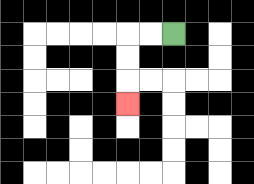{'start': '[7, 1]', 'end': '[5, 4]', 'path_directions': 'L,L,D,D,D', 'path_coordinates': '[[7, 1], [6, 1], [5, 1], [5, 2], [5, 3], [5, 4]]'}